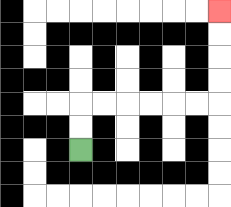{'start': '[3, 6]', 'end': '[9, 0]', 'path_directions': 'U,U,R,R,R,R,R,R,U,U,U,U', 'path_coordinates': '[[3, 6], [3, 5], [3, 4], [4, 4], [5, 4], [6, 4], [7, 4], [8, 4], [9, 4], [9, 3], [9, 2], [9, 1], [9, 0]]'}